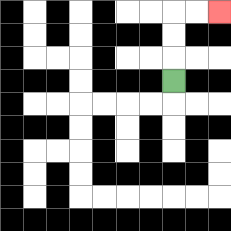{'start': '[7, 3]', 'end': '[9, 0]', 'path_directions': 'U,U,U,R,R', 'path_coordinates': '[[7, 3], [7, 2], [7, 1], [7, 0], [8, 0], [9, 0]]'}